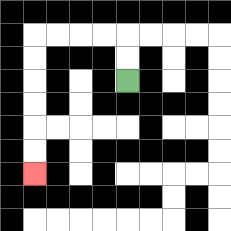{'start': '[5, 3]', 'end': '[1, 7]', 'path_directions': 'U,U,L,L,L,L,D,D,D,D,D,D', 'path_coordinates': '[[5, 3], [5, 2], [5, 1], [4, 1], [3, 1], [2, 1], [1, 1], [1, 2], [1, 3], [1, 4], [1, 5], [1, 6], [1, 7]]'}